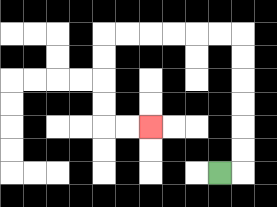{'start': '[9, 7]', 'end': '[6, 5]', 'path_directions': 'R,U,U,U,U,U,U,L,L,L,L,L,L,D,D,D,D,R,R', 'path_coordinates': '[[9, 7], [10, 7], [10, 6], [10, 5], [10, 4], [10, 3], [10, 2], [10, 1], [9, 1], [8, 1], [7, 1], [6, 1], [5, 1], [4, 1], [4, 2], [4, 3], [4, 4], [4, 5], [5, 5], [6, 5]]'}